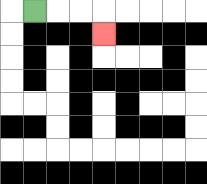{'start': '[1, 0]', 'end': '[4, 1]', 'path_directions': 'R,R,R,D', 'path_coordinates': '[[1, 0], [2, 0], [3, 0], [4, 0], [4, 1]]'}